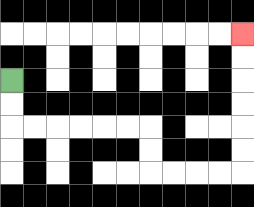{'start': '[0, 3]', 'end': '[10, 1]', 'path_directions': 'D,D,R,R,R,R,R,R,D,D,R,R,R,R,U,U,U,U,U,U', 'path_coordinates': '[[0, 3], [0, 4], [0, 5], [1, 5], [2, 5], [3, 5], [4, 5], [5, 5], [6, 5], [6, 6], [6, 7], [7, 7], [8, 7], [9, 7], [10, 7], [10, 6], [10, 5], [10, 4], [10, 3], [10, 2], [10, 1]]'}